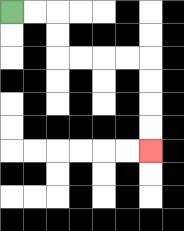{'start': '[0, 0]', 'end': '[6, 6]', 'path_directions': 'R,R,D,D,R,R,R,R,D,D,D,D', 'path_coordinates': '[[0, 0], [1, 0], [2, 0], [2, 1], [2, 2], [3, 2], [4, 2], [5, 2], [6, 2], [6, 3], [6, 4], [6, 5], [6, 6]]'}